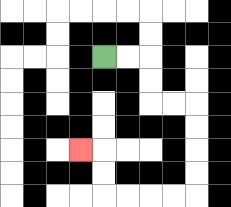{'start': '[4, 2]', 'end': '[3, 6]', 'path_directions': 'R,R,D,D,R,R,D,D,D,D,L,L,L,L,U,U,L', 'path_coordinates': '[[4, 2], [5, 2], [6, 2], [6, 3], [6, 4], [7, 4], [8, 4], [8, 5], [8, 6], [8, 7], [8, 8], [7, 8], [6, 8], [5, 8], [4, 8], [4, 7], [4, 6], [3, 6]]'}